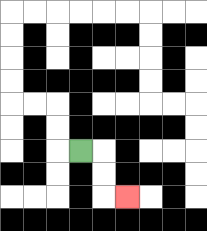{'start': '[3, 6]', 'end': '[5, 8]', 'path_directions': 'R,D,D,R', 'path_coordinates': '[[3, 6], [4, 6], [4, 7], [4, 8], [5, 8]]'}